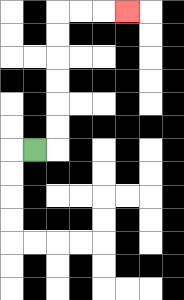{'start': '[1, 6]', 'end': '[5, 0]', 'path_directions': 'R,U,U,U,U,U,U,R,R,R', 'path_coordinates': '[[1, 6], [2, 6], [2, 5], [2, 4], [2, 3], [2, 2], [2, 1], [2, 0], [3, 0], [4, 0], [5, 0]]'}